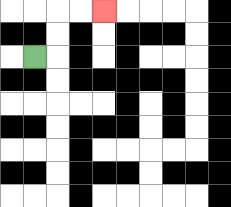{'start': '[1, 2]', 'end': '[4, 0]', 'path_directions': 'R,U,U,R,R', 'path_coordinates': '[[1, 2], [2, 2], [2, 1], [2, 0], [3, 0], [4, 0]]'}